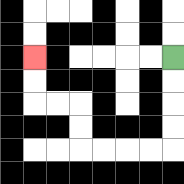{'start': '[7, 2]', 'end': '[1, 2]', 'path_directions': 'D,D,D,D,L,L,L,L,U,U,L,L,U,U', 'path_coordinates': '[[7, 2], [7, 3], [7, 4], [7, 5], [7, 6], [6, 6], [5, 6], [4, 6], [3, 6], [3, 5], [3, 4], [2, 4], [1, 4], [1, 3], [1, 2]]'}